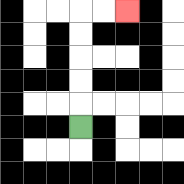{'start': '[3, 5]', 'end': '[5, 0]', 'path_directions': 'U,U,U,U,U,R,R', 'path_coordinates': '[[3, 5], [3, 4], [3, 3], [3, 2], [3, 1], [3, 0], [4, 0], [5, 0]]'}